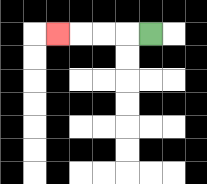{'start': '[6, 1]', 'end': '[2, 1]', 'path_directions': 'L,L,L,L', 'path_coordinates': '[[6, 1], [5, 1], [4, 1], [3, 1], [2, 1]]'}